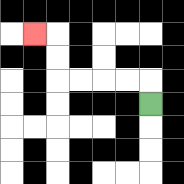{'start': '[6, 4]', 'end': '[1, 1]', 'path_directions': 'U,L,L,L,L,U,U,L', 'path_coordinates': '[[6, 4], [6, 3], [5, 3], [4, 3], [3, 3], [2, 3], [2, 2], [2, 1], [1, 1]]'}